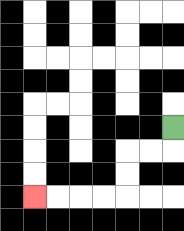{'start': '[7, 5]', 'end': '[1, 8]', 'path_directions': 'D,L,L,D,D,L,L,L,L', 'path_coordinates': '[[7, 5], [7, 6], [6, 6], [5, 6], [5, 7], [5, 8], [4, 8], [3, 8], [2, 8], [1, 8]]'}